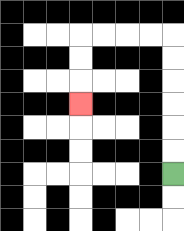{'start': '[7, 7]', 'end': '[3, 4]', 'path_directions': 'U,U,U,U,U,U,L,L,L,L,D,D,D', 'path_coordinates': '[[7, 7], [7, 6], [7, 5], [7, 4], [7, 3], [7, 2], [7, 1], [6, 1], [5, 1], [4, 1], [3, 1], [3, 2], [3, 3], [3, 4]]'}